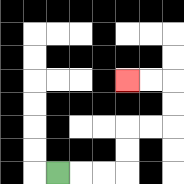{'start': '[2, 7]', 'end': '[5, 3]', 'path_directions': 'R,R,R,U,U,R,R,U,U,L,L', 'path_coordinates': '[[2, 7], [3, 7], [4, 7], [5, 7], [5, 6], [5, 5], [6, 5], [7, 5], [7, 4], [7, 3], [6, 3], [5, 3]]'}